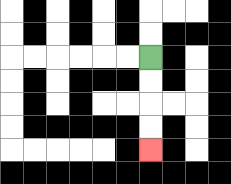{'start': '[6, 2]', 'end': '[6, 6]', 'path_directions': 'D,D,D,D', 'path_coordinates': '[[6, 2], [6, 3], [6, 4], [6, 5], [6, 6]]'}